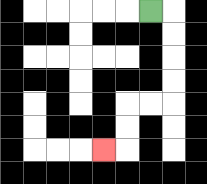{'start': '[6, 0]', 'end': '[4, 6]', 'path_directions': 'R,D,D,D,D,L,L,D,D,L', 'path_coordinates': '[[6, 0], [7, 0], [7, 1], [7, 2], [7, 3], [7, 4], [6, 4], [5, 4], [5, 5], [5, 6], [4, 6]]'}